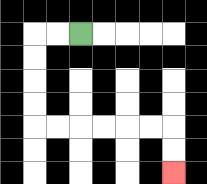{'start': '[3, 1]', 'end': '[7, 7]', 'path_directions': 'L,L,D,D,D,D,R,R,R,R,R,R,D,D', 'path_coordinates': '[[3, 1], [2, 1], [1, 1], [1, 2], [1, 3], [1, 4], [1, 5], [2, 5], [3, 5], [4, 5], [5, 5], [6, 5], [7, 5], [7, 6], [7, 7]]'}